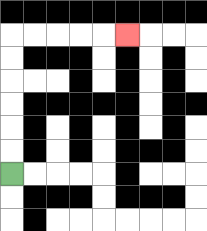{'start': '[0, 7]', 'end': '[5, 1]', 'path_directions': 'U,U,U,U,U,U,R,R,R,R,R', 'path_coordinates': '[[0, 7], [0, 6], [0, 5], [0, 4], [0, 3], [0, 2], [0, 1], [1, 1], [2, 1], [3, 1], [4, 1], [5, 1]]'}